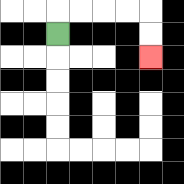{'start': '[2, 1]', 'end': '[6, 2]', 'path_directions': 'U,R,R,R,R,D,D', 'path_coordinates': '[[2, 1], [2, 0], [3, 0], [4, 0], [5, 0], [6, 0], [6, 1], [6, 2]]'}